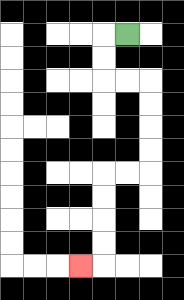{'start': '[5, 1]', 'end': '[3, 11]', 'path_directions': 'L,D,D,R,R,D,D,D,D,L,L,D,D,D,D,L', 'path_coordinates': '[[5, 1], [4, 1], [4, 2], [4, 3], [5, 3], [6, 3], [6, 4], [6, 5], [6, 6], [6, 7], [5, 7], [4, 7], [4, 8], [4, 9], [4, 10], [4, 11], [3, 11]]'}